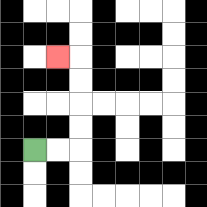{'start': '[1, 6]', 'end': '[2, 2]', 'path_directions': 'R,R,U,U,U,U,L', 'path_coordinates': '[[1, 6], [2, 6], [3, 6], [3, 5], [3, 4], [3, 3], [3, 2], [2, 2]]'}